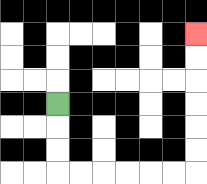{'start': '[2, 4]', 'end': '[8, 1]', 'path_directions': 'D,D,D,R,R,R,R,R,R,U,U,U,U,U,U', 'path_coordinates': '[[2, 4], [2, 5], [2, 6], [2, 7], [3, 7], [4, 7], [5, 7], [6, 7], [7, 7], [8, 7], [8, 6], [8, 5], [8, 4], [8, 3], [8, 2], [8, 1]]'}